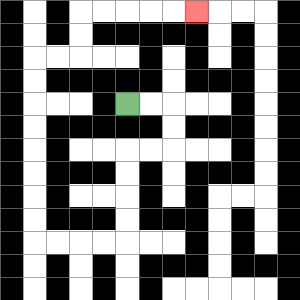{'start': '[5, 4]', 'end': '[8, 0]', 'path_directions': 'R,R,D,D,L,L,D,D,D,D,L,L,L,L,U,U,U,U,U,U,U,U,R,R,U,U,R,R,R,R,R', 'path_coordinates': '[[5, 4], [6, 4], [7, 4], [7, 5], [7, 6], [6, 6], [5, 6], [5, 7], [5, 8], [5, 9], [5, 10], [4, 10], [3, 10], [2, 10], [1, 10], [1, 9], [1, 8], [1, 7], [1, 6], [1, 5], [1, 4], [1, 3], [1, 2], [2, 2], [3, 2], [3, 1], [3, 0], [4, 0], [5, 0], [6, 0], [7, 0], [8, 0]]'}